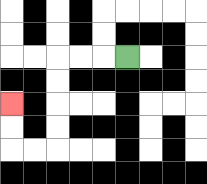{'start': '[5, 2]', 'end': '[0, 4]', 'path_directions': 'L,L,L,D,D,D,D,L,L,U,U', 'path_coordinates': '[[5, 2], [4, 2], [3, 2], [2, 2], [2, 3], [2, 4], [2, 5], [2, 6], [1, 6], [0, 6], [0, 5], [0, 4]]'}